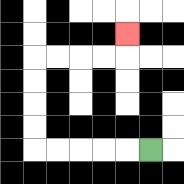{'start': '[6, 6]', 'end': '[5, 1]', 'path_directions': 'L,L,L,L,L,U,U,U,U,R,R,R,R,U', 'path_coordinates': '[[6, 6], [5, 6], [4, 6], [3, 6], [2, 6], [1, 6], [1, 5], [1, 4], [1, 3], [1, 2], [2, 2], [3, 2], [4, 2], [5, 2], [5, 1]]'}